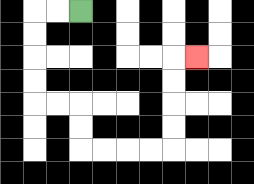{'start': '[3, 0]', 'end': '[8, 2]', 'path_directions': 'L,L,D,D,D,D,R,R,D,D,R,R,R,R,U,U,U,U,R', 'path_coordinates': '[[3, 0], [2, 0], [1, 0], [1, 1], [1, 2], [1, 3], [1, 4], [2, 4], [3, 4], [3, 5], [3, 6], [4, 6], [5, 6], [6, 6], [7, 6], [7, 5], [7, 4], [7, 3], [7, 2], [8, 2]]'}